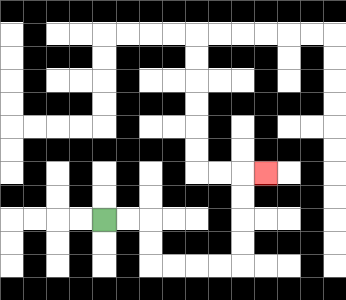{'start': '[4, 9]', 'end': '[11, 7]', 'path_directions': 'R,R,D,D,R,R,R,R,U,U,U,U,R', 'path_coordinates': '[[4, 9], [5, 9], [6, 9], [6, 10], [6, 11], [7, 11], [8, 11], [9, 11], [10, 11], [10, 10], [10, 9], [10, 8], [10, 7], [11, 7]]'}